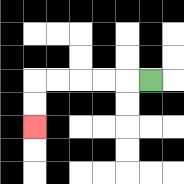{'start': '[6, 3]', 'end': '[1, 5]', 'path_directions': 'L,L,L,L,L,D,D', 'path_coordinates': '[[6, 3], [5, 3], [4, 3], [3, 3], [2, 3], [1, 3], [1, 4], [1, 5]]'}